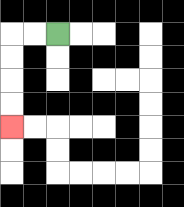{'start': '[2, 1]', 'end': '[0, 5]', 'path_directions': 'L,L,D,D,D,D', 'path_coordinates': '[[2, 1], [1, 1], [0, 1], [0, 2], [0, 3], [0, 4], [0, 5]]'}